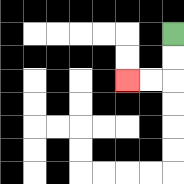{'start': '[7, 1]', 'end': '[5, 3]', 'path_directions': 'D,D,L,L', 'path_coordinates': '[[7, 1], [7, 2], [7, 3], [6, 3], [5, 3]]'}